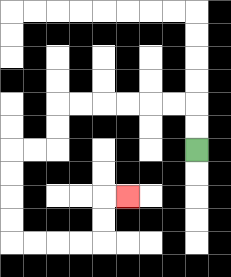{'start': '[8, 6]', 'end': '[5, 8]', 'path_directions': 'U,U,L,L,L,L,L,L,D,D,L,L,D,D,D,D,R,R,R,R,U,U,R', 'path_coordinates': '[[8, 6], [8, 5], [8, 4], [7, 4], [6, 4], [5, 4], [4, 4], [3, 4], [2, 4], [2, 5], [2, 6], [1, 6], [0, 6], [0, 7], [0, 8], [0, 9], [0, 10], [1, 10], [2, 10], [3, 10], [4, 10], [4, 9], [4, 8], [5, 8]]'}